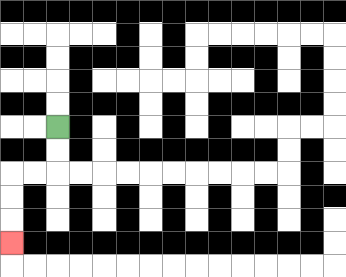{'start': '[2, 5]', 'end': '[0, 10]', 'path_directions': 'D,D,L,L,D,D,D', 'path_coordinates': '[[2, 5], [2, 6], [2, 7], [1, 7], [0, 7], [0, 8], [0, 9], [0, 10]]'}